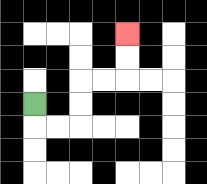{'start': '[1, 4]', 'end': '[5, 1]', 'path_directions': 'D,R,R,U,U,R,R,U,U', 'path_coordinates': '[[1, 4], [1, 5], [2, 5], [3, 5], [3, 4], [3, 3], [4, 3], [5, 3], [5, 2], [5, 1]]'}